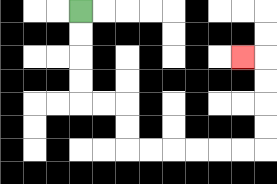{'start': '[3, 0]', 'end': '[10, 2]', 'path_directions': 'D,D,D,D,R,R,D,D,R,R,R,R,R,R,U,U,U,U,L', 'path_coordinates': '[[3, 0], [3, 1], [3, 2], [3, 3], [3, 4], [4, 4], [5, 4], [5, 5], [5, 6], [6, 6], [7, 6], [8, 6], [9, 6], [10, 6], [11, 6], [11, 5], [11, 4], [11, 3], [11, 2], [10, 2]]'}